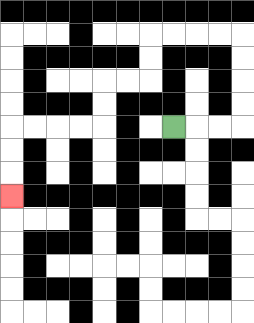{'start': '[7, 5]', 'end': '[0, 8]', 'path_directions': 'R,R,R,U,U,U,U,L,L,L,L,D,D,L,L,D,D,L,L,L,L,D,D,D', 'path_coordinates': '[[7, 5], [8, 5], [9, 5], [10, 5], [10, 4], [10, 3], [10, 2], [10, 1], [9, 1], [8, 1], [7, 1], [6, 1], [6, 2], [6, 3], [5, 3], [4, 3], [4, 4], [4, 5], [3, 5], [2, 5], [1, 5], [0, 5], [0, 6], [0, 7], [0, 8]]'}